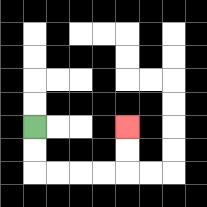{'start': '[1, 5]', 'end': '[5, 5]', 'path_directions': 'D,D,R,R,R,R,U,U', 'path_coordinates': '[[1, 5], [1, 6], [1, 7], [2, 7], [3, 7], [4, 7], [5, 7], [5, 6], [5, 5]]'}